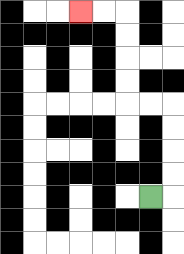{'start': '[6, 8]', 'end': '[3, 0]', 'path_directions': 'R,U,U,U,U,L,L,U,U,U,U,L,L', 'path_coordinates': '[[6, 8], [7, 8], [7, 7], [7, 6], [7, 5], [7, 4], [6, 4], [5, 4], [5, 3], [5, 2], [5, 1], [5, 0], [4, 0], [3, 0]]'}